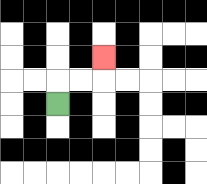{'start': '[2, 4]', 'end': '[4, 2]', 'path_directions': 'U,R,R,U', 'path_coordinates': '[[2, 4], [2, 3], [3, 3], [4, 3], [4, 2]]'}